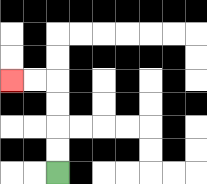{'start': '[2, 7]', 'end': '[0, 3]', 'path_directions': 'U,U,U,U,L,L', 'path_coordinates': '[[2, 7], [2, 6], [2, 5], [2, 4], [2, 3], [1, 3], [0, 3]]'}